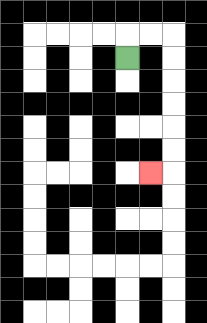{'start': '[5, 2]', 'end': '[6, 7]', 'path_directions': 'U,R,R,D,D,D,D,D,D,L', 'path_coordinates': '[[5, 2], [5, 1], [6, 1], [7, 1], [7, 2], [7, 3], [7, 4], [7, 5], [7, 6], [7, 7], [6, 7]]'}